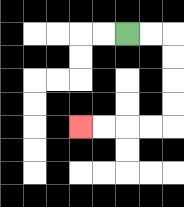{'start': '[5, 1]', 'end': '[3, 5]', 'path_directions': 'R,R,D,D,D,D,L,L,L,L', 'path_coordinates': '[[5, 1], [6, 1], [7, 1], [7, 2], [7, 3], [7, 4], [7, 5], [6, 5], [5, 5], [4, 5], [3, 5]]'}